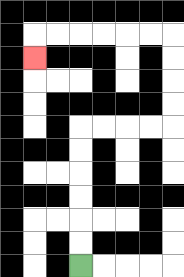{'start': '[3, 11]', 'end': '[1, 2]', 'path_directions': 'U,U,U,U,U,U,R,R,R,R,U,U,U,U,L,L,L,L,L,L,D', 'path_coordinates': '[[3, 11], [3, 10], [3, 9], [3, 8], [3, 7], [3, 6], [3, 5], [4, 5], [5, 5], [6, 5], [7, 5], [7, 4], [7, 3], [7, 2], [7, 1], [6, 1], [5, 1], [4, 1], [3, 1], [2, 1], [1, 1], [1, 2]]'}